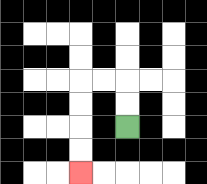{'start': '[5, 5]', 'end': '[3, 7]', 'path_directions': 'U,U,L,L,D,D,D,D', 'path_coordinates': '[[5, 5], [5, 4], [5, 3], [4, 3], [3, 3], [3, 4], [3, 5], [3, 6], [3, 7]]'}